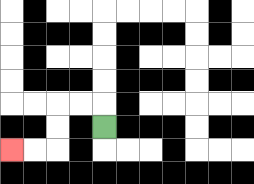{'start': '[4, 5]', 'end': '[0, 6]', 'path_directions': 'U,L,L,D,D,L,L', 'path_coordinates': '[[4, 5], [4, 4], [3, 4], [2, 4], [2, 5], [2, 6], [1, 6], [0, 6]]'}